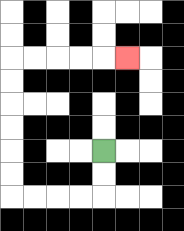{'start': '[4, 6]', 'end': '[5, 2]', 'path_directions': 'D,D,L,L,L,L,U,U,U,U,U,U,R,R,R,R,R', 'path_coordinates': '[[4, 6], [4, 7], [4, 8], [3, 8], [2, 8], [1, 8], [0, 8], [0, 7], [0, 6], [0, 5], [0, 4], [0, 3], [0, 2], [1, 2], [2, 2], [3, 2], [4, 2], [5, 2]]'}